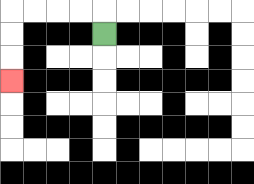{'start': '[4, 1]', 'end': '[0, 3]', 'path_directions': 'U,L,L,L,L,D,D,D', 'path_coordinates': '[[4, 1], [4, 0], [3, 0], [2, 0], [1, 0], [0, 0], [0, 1], [0, 2], [0, 3]]'}